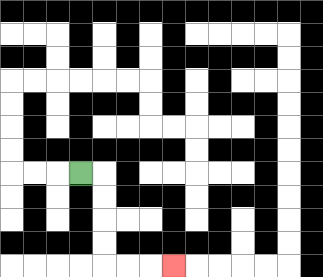{'start': '[3, 7]', 'end': '[7, 11]', 'path_directions': 'R,D,D,D,D,R,R,R', 'path_coordinates': '[[3, 7], [4, 7], [4, 8], [4, 9], [4, 10], [4, 11], [5, 11], [6, 11], [7, 11]]'}